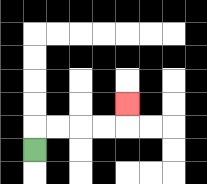{'start': '[1, 6]', 'end': '[5, 4]', 'path_directions': 'U,R,R,R,R,U', 'path_coordinates': '[[1, 6], [1, 5], [2, 5], [3, 5], [4, 5], [5, 5], [5, 4]]'}